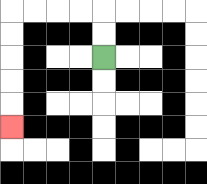{'start': '[4, 2]', 'end': '[0, 5]', 'path_directions': 'U,U,L,L,L,L,D,D,D,D,D', 'path_coordinates': '[[4, 2], [4, 1], [4, 0], [3, 0], [2, 0], [1, 0], [0, 0], [0, 1], [0, 2], [0, 3], [0, 4], [0, 5]]'}